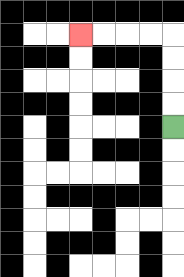{'start': '[7, 5]', 'end': '[3, 1]', 'path_directions': 'U,U,U,U,L,L,L,L', 'path_coordinates': '[[7, 5], [7, 4], [7, 3], [7, 2], [7, 1], [6, 1], [5, 1], [4, 1], [3, 1]]'}